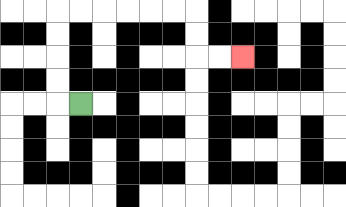{'start': '[3, 4]', 'end': '[10, 2]', 'path_directions': 'L,U,U,U,U,R,R,R,R,R,R,D,D,R,R', 'path_coordinates': '[[3, 4], [2, 4], [2, 3], [2, 2], [2, 1], [2, 0], [3, 0], [4, 0], [5, 0], [6, 0], [7, 0], [8, 0], [8, 1], [8, 2], [9, 2], [10, 2]]'}